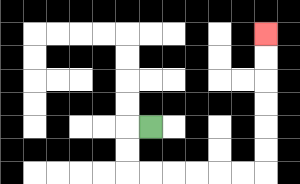{'start': '[6, 5]', 'end': '[11, 1]', 'path_directions': 'L,D,D,R,R,R,R,R,R,U,U,U,U,U,U', 'path_coordinates': '[[6, 5], [5, 5], [5, 6], [5, 7], [6, 7], [7, 7], [8, 7], [9, 7], [10, 7], [11, 7], [11, 6], [11, 5], [11, 4], [11, 3], [11, 2], [11, 1]]'}